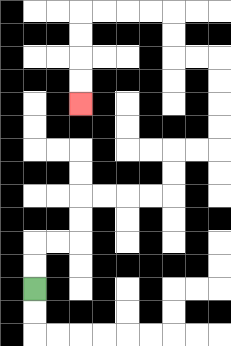{'start': '[1, 12]', 'end': '[3, 4]', 'path_directions': 'U,U,R,R,U,U,R,R,R,R,U,U,R,R,U,U,U,U,L,L,U,U,L,L,L,L,D,D,D,D', 'path_coordinates': '[[1, 12], [1, 11], [1, 10], [2, 10], [3, 10], [3, 9], [3, 8], [4, 8], [5, 8], [6, 8], [7, 8], [7, 7], [7, 6], [8, 6], [9, 6], [9, 5], [9, 4], [9, 3], [9, 2], [8, 2], [7, 2], [7, 1], [7, 0], [6, 0], [5, 0], [4, 0], [3, 0], [3, 1], [3, 2], [3, 3], [3, 4]]'}